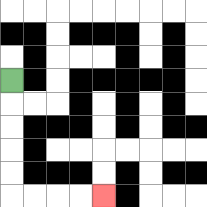{'start': '[0, 3]', 'end': '[4, 8]', 'path_directions': 'D,D,D,D,D,R,R,R,R', 'path_coordinates': '[[0, 3], [0, 4], [0, 5], [0, 6], [0, 7], [0, 8], [1, 8], [2, 8], [3, 8], [4, 8]]'}